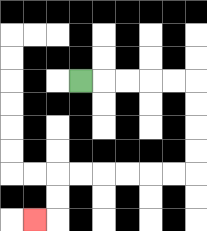{'start': '[3, 3]', 'end': '[1, 9]', 'path_directions': 'R,R,R,R,R,D,D,D,D,L,L,L,L,L,L,D,D,L', 'path_coordinates': '[[3, 3], [4, 3], [5, 3], [6, 3], [7, 3], [8, 3], [8, 4], [8, 5], [8, 6], [8, 7], [7, 7], [6, 7], [5, 7], [4, 7], [3, 7], [2, 7], [2, 8], [2, 9], [1, 9]]'}